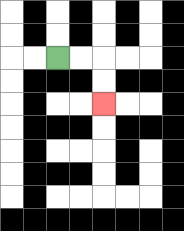{'start': '[2, 2]', 'end': '[4, 4]', 'path_directions': 'R,R,D,D', 'path_coordinates': '[[2, 2], [3, 2], [4, 2], [4, 3], [4, 4]]'}